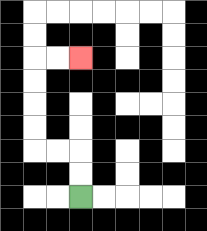{'start': '[3, 8]', 'end': '[3, 2]', 'path_directions': 'U,U,L,L,U,U,U,U,R,R', 'path_coordinates': '[[3, 8], [3, 7], [3, 6], [2, 6], [1, 6], [1, 5], [1, 4], [1, 3], [1, 2], [2, 2], [3, 2]]'}